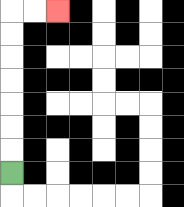{'start': '[0, 7]', 'end': '[2, 0]', 'path_directions': 'U,U,U,U,U,U,U,R,R', 'path_coordinates': '[[0, 7], [0, 6], [0, 5], [0, 4], [0, 3], [0, 2], [0, 1], [0, 0], [1, 0], [2, 0]]'}